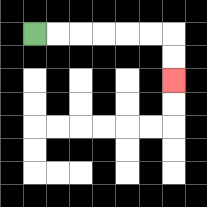{'start': '[1, 1]', 'end': '[7, 3]', 'path_directions': 'R,R,R,R,R,R,D,D', 'path_coordinates': '[[1, 1], [2, 1], [3, 1], [4, 1], [5, 1], [6, 1], [7, 1], [7, 2], [7, 3]]'}